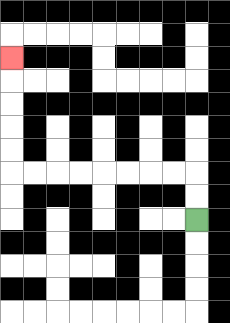{'start': '[8, 9]', 'end': '[0, 2]', 'path_directions': 'U,U,L,L,L,L,L,L,L,L,U,U,U,U,U', 'path_coordinates': '[[8, 9], [8, 8], [8, 7], [7, 7], [6, 7], [5, 7], [4, 7], [3, 7], [2, 7], [1, 7], [0, 7], [0, 6], [0, 5], [0, 4], [0, 3], [0, 2]]'}